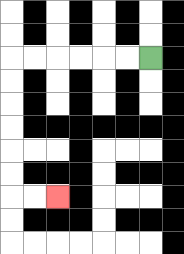{'start': '[6, 2]', 'end': '[2, 8]', 'path_directions': 'L,L,L,L,L,L,D,D,D,D,D,D,R,R', 'path_coordinates': '[[6, 2], [5, 2], [4, 2], [3, 2], [2, 2], [1, 2], [0, 2], [0, 3], [0, 4], [0, 5], [0, 6], [0, 7], [0, 8], [1, 8], [2, 8]]'}